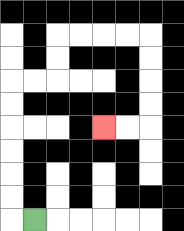{'start': '[1, 9]', 'end': '[4, 5]', 'path_directions': 'L,U,U,U,U,U,U,R,R,U,U,R,R,R,R,D,D,D,D,L,L', 'path_coordinates': '[[1, 9], [0, 9], [0, 8], [0, 7], [0, 6], [0, 5], [0, 4], [0, 3], [1, 3], [2, 3], [2, 2], [2, 1], [3, 1], [4, 1], [5, 1], [6, 1], [6, 2], [6, 3], [6, 4], [6, 5], [5, 5], [4, 5]]'}